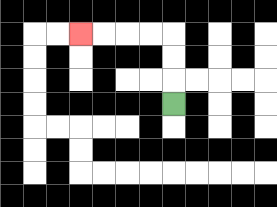{'start': '[7, 4]', 'end': '[3, 1]', 'path_directions': 'U,U,U,L,L,L,L', 'path_coordinates': '[[7, 4], [7, 3], [7, 2], [7, 1], [6, 1], [5, 1], [4, 1], [3, 1]]'}